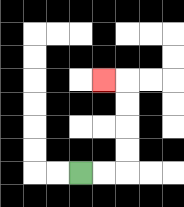{'start': '[3, 7]', 'end': '[4, 3]', 'path_directions': 'R,R,U,U,U,U,L', 'path_coordinates': '[[3, 7], [4, 7], [5, 7], [5, 6], [5, 5], [5, 4], [5, 3], [4, 3]]'}